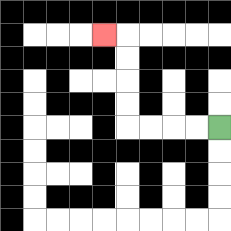{'start': '[9, 5]', 'end': '[4, 1]', 'path_directions': 'L,L,L,L,U,U,U,U,L', 'path_coordinates': '[[9, 5], [8, 5], [7, 5], [6, 5], [5, 5], [5, 4], [5, 3], [5, 2], [5, 1], [4, 1]]'}